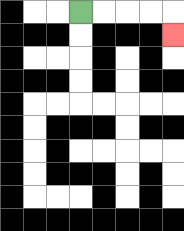{'start': '[3, 0]', 'end': '[7, 1]', 'path_directions': 'R,R,R,R,D', 'path_coordinates': '[[3, 0], [4, 0], [5, 0], [6, 0], [7, 0], [7, 1]]'}